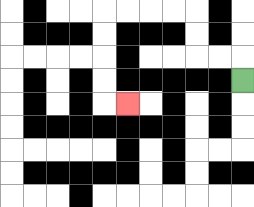{'start': '[10, 3]', 'end': '[5, 4]', 'path_directions': 'U,L,L,U,U,L,L,L,L,D,D,D,D,R', 'path_coordinates': '[[10, 3], [10, 2], [9, 2], [8, 2], [8, 1], [8, 0], [7, 0], [6, 0], [5, 0], [4, 0], [4, 1], [4, 2], [4, 3], [4, 4], [5, 4]]'}